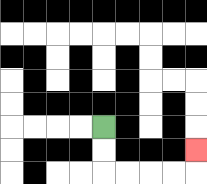{'start': '[4, 5]', 'end': '[8, 6]', 'path_directions': 'D,D,R,R,R,R,U', 'path_coordinates': '[[4, 5], [4, 6], [4, 7], [5, 7], [6, 7], [7, 7], [8, 7], [8, 6]]'}